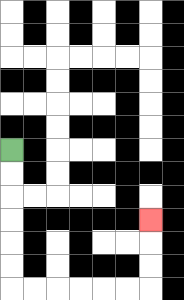{'start': '[0, 6]', 'end': '[6, 9]', 'path_directions': 'D,D,D,D,D,D,R,R,R,R,R,R,U,U,U', 'path_coordinates': '[[0, 6], [0, 7], [0, 8], [0, 9], [0, 10], [0, 11], [0, 12], [1, 12], [2, 12], [3, 12], [4, 12], [5, 12], [6, 12], [6, 11], [6, 10], [6, 9]]'}